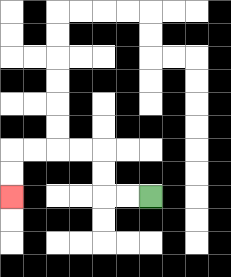{'start': '[6, 8]', 'end': '[0, 8]', 'path_directions': 'L,L,U,U,L,L,L,L,D,D', 'path_coordinates': '[[6, 8], [5, 8], [4, 8], [4, 7], [4, 6], [3, 6], [2, 6], [1, 6], [0, 6], [0, 7], [0, 8]]'}